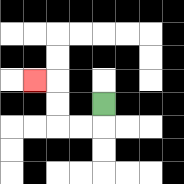{'start': '[4, 4]', 'end': '[1, 3]', 'path_directions': 'D,L,L,U,U,L', 'path_coordinates': '[[4, 4], [4, 5], [3, 5], [2, 5], [2, 4], [2, 3], [1, 3]]'}